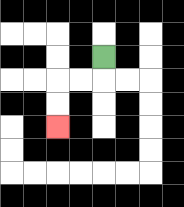{'start': '[4, 2]', 'end': '[2, 5]', 'path_directions': 'D,L,L,D,D', 'path_coordinates': '[[4, 2], [4, 3], [3, 3], [2, 3], [2, 4], [2, 5]]'}